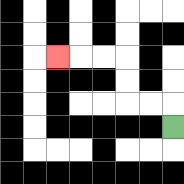{'start': '[7, 5]', 'end': '[2, 2]', 'path_directions': 'U,L,L,U,U,L,L,L', 'path_coordinates': '[[7, 5], [7, 4], [6, 4], [5, 4], [5, 3], [5, 2], [4, 2], [3, 2], [2, 2]]'}